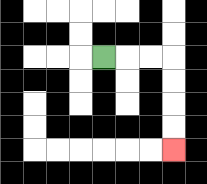{'start': '[4, 2]', 'end': '[7, 6]', 'path_directions': 'R,R,R,D,D,D,D', 'path_coordinates': '[[4, 2], [5, 2], [6, 2], [7, 2], [7, 3], [7, 4], [7, 5], [7, 6]]'}